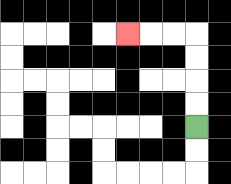{'start': '[8, 5]', 'end': '[5, 1]', 'path_directions': 'U,U,U,U,L,L,L', 'path_coordinates': '[[8, 5], [8, 4], [8, 3], [8, 2], [8, 1], [7, 1], [6, 1], [5, 1]]'}